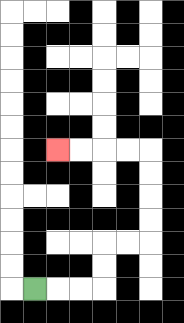{'start': '[1, 12]', 'end': '[2, 6]', 'path_directions': 'R,R,R,U,U,R,R,U,U,U,U,L,L,L,L', 'path_coordinates': '[[1, 12], [2, 12], [3, 12], [4, 12], [4, 11], [4, 10], [5, 10], [6, 10], [6, 9], [6, 8], [6, 7], [6, 6], [5, 6], [4, 6], [3, 6], [2, 6]]'}